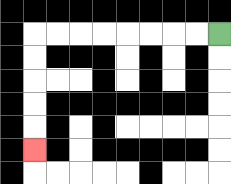{'start': '[9, 1]', 'end': '[1, 6]', 'path_directions': 'L,L,L,L,L,L,L,L,D,D,D,D,D', 'path_coordinates': '[[9, 1], [8, 1], [7, 1], [6, 1], [5, 1], [4, 1], [3, 1], [2, 1], [1, 1], [1, 2], [1, 3], [1, 4], [1, 5], [1, 6]]'}